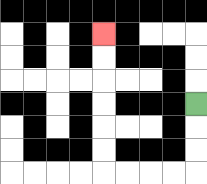{'start': '[8, 4]', 'end': '[4, 1]', 'path_directions': 'D,D,D,L,L,L,L,U,U,U,U,U,U', 'path_coordinates': '[[8, 4], [8, 5], [8, 6], [8, 7], [7, 7], [6, 7], [5, 7], [4, 7], [4, 6], [4, 5], [4, 4], [4, 3], [4, 2], [4, 1]]'}